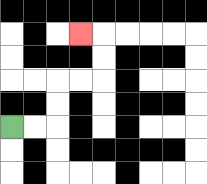{'start': '[0, 5]', 'end': '[3, 1]', 'path_directions': 'R,R,U,U,R,R,U,U,L', 'path_coordinates': '[[0, 5], [1, 5], [2, 5], [2, 4], [2, 3], [3, 3], [4, 3], [4, 2], [4, 1], [3, 1]]'}